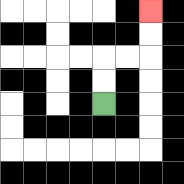{'start': '[4, 4]', 'end': '[6, 0]', 'path_directions': 'U,U,R,R,U,U', 'path_coordinates': '[[4, 4], [4, 3], [4, 2], [5, 2], [6, 2], [6, 1], [6, 0]]'}